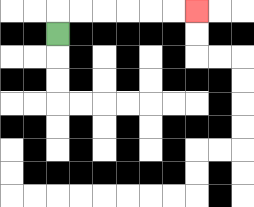{'start': '[2, 1]', 'end': '[8, 0]', 'path_directions': 'U,R,R,R,R,R,R', 'path_coordinates': '[[2, 1], [2, 0], [3, 0], [4, 0], [5, 0], [6, 0], [7, 0], [8, 0]]'}